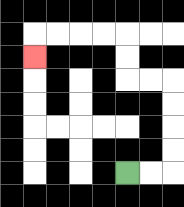{'start': '[5, 7]', 'end': '[1, 2]', 'path_directions': 'R,R,U,U,U,U,L,L,U,U,L,L,L,L,D', 'path_coordinates': '[[5, 7], [6, 7], [7, 7], [7, 6], [7, 5], [7, 4], [7, 3], [6, 3], [5, 3], [5, 2], [5, 1], [4, 1], [3, 1], [2, 1], [1, 1], [1, 2]]'}